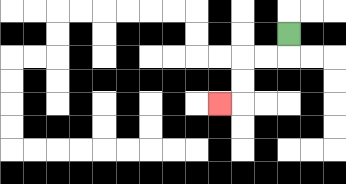{'start': '[12, 1]', 'end': '[9, 4]', 'path_directions': 'D,L,L,D,D,L', 'path_coordinates': '[[12, 1], [12, 2], [11, 2], [10, 2], [10, 3], [10, 4], [9, 4]]'}